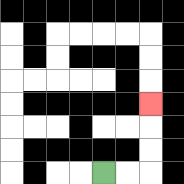{'start': '[4, 7]', 'end': '[6, 4]', 'path_directions': 'R,R,U,U,U', 'path_coordinates': '[[4, 7], [5, 7], [6, 7], [6, 6], [6, 5], [6, 4]]'}